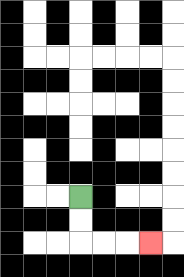{'start': '[3, 8]', 'end': '[6, 10]', 'path_directions': 'D,D,R,R,R', 'path_coordinates': '[[3, 8], [3, 9], [3, 10], [4, 10], [5, 10], [6, 10]]'}